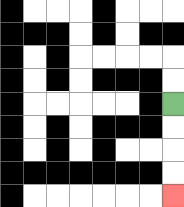{'start': '[7, 4]', 'end': '[7, 8]', 'path_directions': 'D,D,D,D', 'path_coordinates': '[[7, 4], [7, 5], [7, 6], [7, 7], [7, 8]]'}